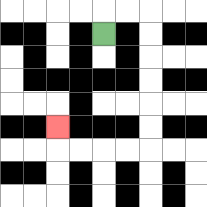{'start': '[4, 1]', 'end': '[2, 5]', 'path_directions': 'U,R,R,D,D,D,D,D,D,L,L,L,L,U', 'path_coordinates': '[[4, 1], [4, 0], [5, 0], [6, 0], [6, 1], [6, 2], [6, 3], [6, 4], [6, 5], [6, 6], [5, 6], [4, 6], [3, 6], [2, 6], [2, 5]]'}